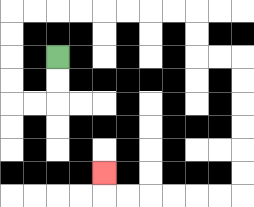{'start': '[2, 2]', 'end': '[4, 7]', 'path_directions': 'D,D,L,L,U,U,U,U,R,R,R,R,R,R,R,R,D,D,R,R,D,D,D,D,D,D,L,L,L,L,L,L,U', 'path_coordinates': '[[2, 2], [2, 3], [2, 4], [1, 4], [0, 4], [0, 3], [0, 2], [0, 1], [0, 0], [1, 0], [2, 0], [3, 0], [4, 0], [5, 0], [6, 0], [7, 0], [8, 0], [8, 1], [8, 2], [9, 2], [10, 2], [10, 3], [10, 4], [10, 5], [10, 6], [10, 7], [10, 8], [9, 8], [8, 8], [7, 8], [6, 8], [5, 8], [4, 8], [4, 7]]'}